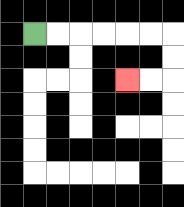{'start': '[1, 1]', 'end': '[5, 3]', 'path_directions': 'R,R,R,R,R,R,D,D,L,L', 'path_coordinates': '[[1, 1], [2, 1], [3, 1], [4, 1], [5, 1], [6, 1], [7, 1], [7, 2], [7, 3], [6, 3], [5, 3]]'}